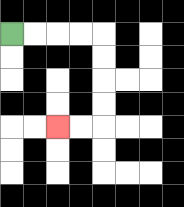{'start': '[0, 1]', 'end': '[2, 5]', 'path_directions': 'R,R,R,R,D,D,D,D,L,L', 'path_coordinates': '[[0, 1], [1, 1], [2, 1], [3, 1], [4, 1], [4, 2], [4, 3], [4, 4], [4, 5], [3, 5], [2, 5]]'}